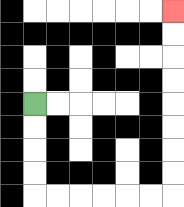{'start': '[1, 4]', 'end': '[7, 0]', 'path_directions': 'D,D,D,D,R,R,R,R,R,R,U,U,U,U,U,U,U,U', 'path_coordinates': '[[1, 4], [1, 5], [1, 6], [1, 7], [1, 8], [2, 8], [3, 8], [4, 8], [5, 8], [6, 8], [7, 8], [7, 7], [7, 6], [7, 5], [7, 4], [7, 3], [7, 2], [7, 1], [7, 0]]'}